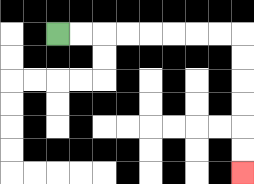{'start': '[2, 1]', 'end': '[10, 7]', 'path_directions': 'R,R,R,R,R,R,R,R,D,D,D,D,D,D', 'path_coordinates': '[[2, 1], [3, 1], [4, 1], [5, 1], [6, 1], [7, 1], [8, 1], [9, 1], [10, 1], [10, 2], [10, 3], [10, 4], [10, 5], [10, 6], [10, 7]]'}